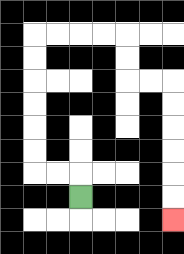{'start': '[3, 8]', 'end': '[7, 9]', 'path_directions': 'U,L,L,U,U,U,U,U,U,R,R,R,R,D,D,R,R,D,D,D,D,D,D', 'path_coordinates': '[[3, 8], [3, 7], [2, 7], [1, 7], [1, 6], [1, 5], [1, 4], [1, 3], [1, 2], [1, 1], [2, 1], [3, 1], [4, 1], [5, 1], [5, 2], [5, 3], [6, 3], [7, 3], [7, 4], [7, 5], [7, 6], [7, 7], [7, 8], [7, 9]]'}